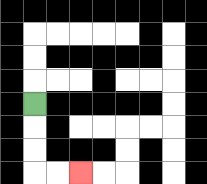{'start': '[1, 4]', 'end': '[3, 7]', 'path_directions': 'D,D,D,R,R', 'path_coordinates': '[[1, 4], [1, 5], [1, 6], [1, 7], [2, 7], [3, 7]]'}